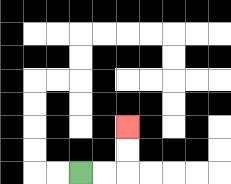{'start': '[3, 7]', 'end': '[5, 5]', 'path_directions': 'R,R,U,U', 'path_coordinates': '[[3, 7], [4, 7], [5, 7], [5, 6], [5, 5]]'}